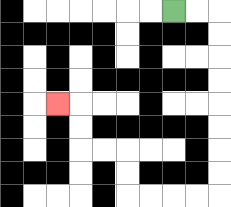{'start': '[7, 0]', 'end': '[2, 4]', 'path_directions': 'R,R,D,D,D,D,D,D,D,D,L,L,L,L,U,U,L,L,U,U,L', 'path_coordinates': '[[7, 0], [8, 0], [9, 0], [9, 1], [9, 2], [9, 3], [9, 4], [9, 5], [9, 6], [9, 7], [9, 8], [8, 8], [7, 8], [6, 8], [5, 8], [5, 7], [5, 6], [4, 6], [3, 6], [3, 5], [3, 4], [2, 4]]'}